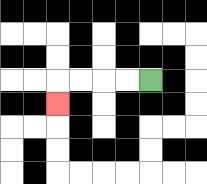{'start': '[6, 3]', 'end': '[2, 4]', 'path_directions': 'L,L,L,L,D', 'path_coordinates': '[[6, 3], [5, 3], [4, 3], [3, 3], [2, 3], [2, 4]]'}